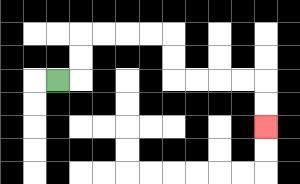{'start': '[2, 3]', 'end': '[11, 5]', 'path_directions': 'R,U,U,R,R,R,R,D,D,R,R,R,R,D,D', 'path_coordinates': '[[2, 3], [3, 3], [3, 2], [3, 1], [4, 1], [5, 1], [6, 1], [7, 1], [7, 2], [7, 3], [8, 3], [9, 3], [10, 3], [11, 3], [11, 4], [11, 5]]'}